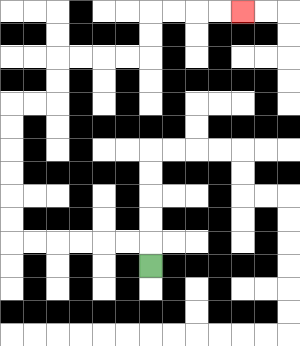{'start': '[6, 11]', 'end': '[10, 0]', 'path_directions': 'U,L,L,L,L,L,L,U,U,U,U,U,U,R,R,U,U,R,R,R,R,U,U,R,R,R,R', 'path_coordinates': '[[6, 11], [6, 10], [5, 10], [4, 10], [3, 10], [2, 10], [1, 10], [0, 10], [0, 9], [0, 8], [0, 7], [0, 6], [0, 5], [0, 4], [1, 4], [2, 4], [2, 3], [2, 2], [3, 2], [4, 2], [5, 2], [6, 2], [6, 1], [6, 0], [7, 0], [8, 0], [9, 0], [10, 0]]'}